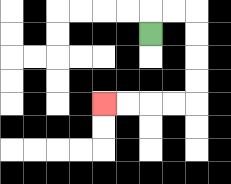{'start': '[6, 1]', 'end': '[4, 4]', 'path_directions': 'U,R,R,D,D,D,D,L,L,L,L', 'path_coordinates': '[[6, 1], [6, 0], [7, 0], [8, 0], [8, 1], [8, 2], [8, 3], [8, 4], [7, 4], [6, 4], [5, 4], [4, 4]]'}